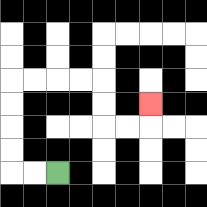{'start': '[2, 7]', 'end': '[6, 4]', 'path_directions': 'L,L,U,U,U,U,R,R,R,R,D,D,R,R,U', 'path_coordinates': '[[2, 7], [1, 7], [0, 7], [0, 6], [0, 5], [0, 4], [0, 3], [1, 3], [2, 3], [3, 3], [4, 3], [4, 4], [4, 5], [5, 5], [6, 5], [6, 4]]'}